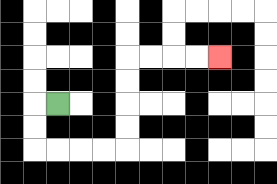{'start': '[2, 4]', 'end': '[9, 2]', 'path_directions': 'L,D,D,R,R,R,R,U,U,U,U,R,R,R,R', 'path_coordinates': '[[2, 4], [1, 4], [1, 5], [1, 6], [2, 6], [3, 6], [4, 6], [5, 6], [5, 5], [5, 4], [5, 3], [5, 2], [6, 2], [7, 2], [8, 2], [9, 2]]'}